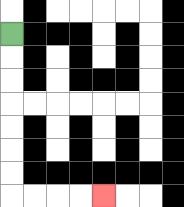{'start': '[0, 1]', 'end': '[4, 8]', 'path_directions': 'D,D,D,D,D,D,D,R,R,R,R', 'path_coordinates': '[[0, 1], [0, 2], [0, 3], [0, 4], [0, 5], [0, 6], [0, 7], [0, 8], [1, 8], [2, 8], [3, 8], [4, 8]]'}